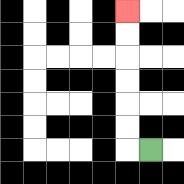{'start': '[6, 6]', 'end': '[5, 0]', 'path_directions': 'L,U,U,U,U,U,U', 'path_coordinates': '[[6, 6], [5, 6], [5, 5], [5, 4], [5, 3], [5, 2], [5, 1], [5, 0]]'}